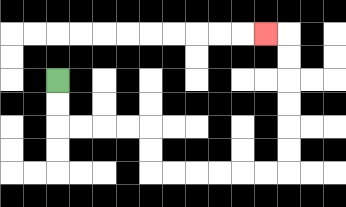{'start': '[2, 3]', 'end': '[11, 1]', 'path_directions': 'D,D,R,R,R,R,D,D,R,R,R,R,R,R,U,U,U,U,U,U,L', 'path_coordinates': '[[2, 3], [2, 4], [2, 5], [3, 5], [4, 5], [5, 5], [6, 5], [6, 6], [6, 7], [7, 7], [8, 7], [9, 7], [10, 7], [11, 7], [12, 7], [12, 6], [12, 5], [12, 4], [12, 3], [12, 2], [12, 1], [11, 1]]'}